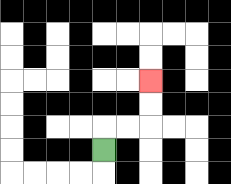{'start': '[4, 6]', 'end': '[6, 3]', 'path_directions': 'U,R,R,U,U', 'path_coordinates': '[[4, 6], [4, 5], [5, 5], [6, 5], [6, 4], [6, 3]]'}